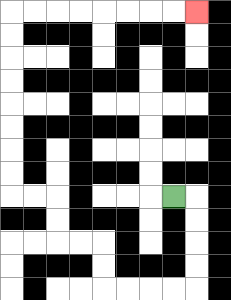{'start': '[7, 8]', 'end': '[8, 0]', 'path_directions': 'R,D,D,D,D,L,L,L,L,U,U,L,L,U,U,L,L,U,U,U,U,U,U,U,U,R,R,R,R,R,R,R,R', 'path_coordinates': '[[7, 8], [8, 8], [8, 9], [8, 10], [8, 11], [8, 12], [7, 12], [6, 12], [5, 12], [4, 12], [4, 11], [4, 10], [3, 10], [2, 10], [2, 9], [2, 8], [1, 8], [0, 8], [0, 7], [0, 6], [0, 5], [0, 4], [0, 3], [0, 2], [0, 1], [0, 0], [1, 0], [2, 0], [3, 0], [4, 0], [5, 0], [6, 0], [7, 0], [8, 0]]'}